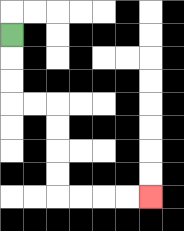{'start': '[0, 1]', 'end': '[6, 8]', 'path_directions': 'D,D,D,R,R,D,D,D,D,R,R,R,R', 'path_coordinates': '[[0, 1], [0, 2], [0, 3], [0, 4], [1, 4], [2, 4], [2, 5], [2, 6], [2, 7], [2, 8], [3, 8], [4, 8], [5, 8], [6, 8]]'}